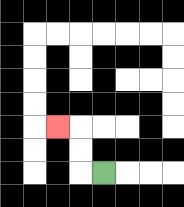{'start': '[4, 7]', 'end': '[2, 5]', 'path_directions': 'L,U,U,L', 'path_coordinates': '[[4, 7], [3, 7], [3, 6], [3, 5], [2, 5]]'}